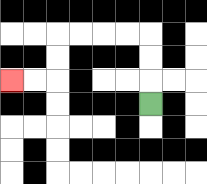{'start': '[6, 4]', 'end': '[0, 3]', 'path_directions': 'U,U,U,L,L,L,L,D,D,L,L', 'path_coordinates': '[[6, 4], [6, 3], [6, 2], [6, 1], [5, 1], [4, 1], [3, 1], [2, 1], [2, 2], [2, 3], [1, 3], [0, 3]]'}